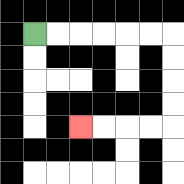{'start': '[1, 1]', 'end': '[3, 5]', 'path_directions': 'R,R,R,R,R,R,D,D,D,D,L,L,L,L', 'path_coordinates': '[[1, 1], [2, 1], [3, 1], [4, 1], [5, 1], [6, 1], [7, 1], [7, 2], [7, 3], [7, 4], [7, 5], [6, 5], [5, 5], [4, 5], [3, 5]]'}